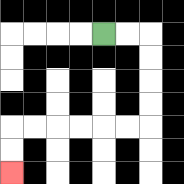{'start': '[4, 1]', 'end': '[0, 7]', 'path_directions': 'R,R,D,D,D,D,L,L,L,L,L,L,D,D', 'path_coordinates': '[[4, 1], [5, 1], [6, 1], [6, 2], [6, 3], [6, 4], [6, 5], [5, 5], [4, 5], [3, 5], [2, 5], [1, 5], [0, 5], [0, 6], [0, 7]]'}